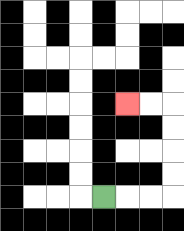{'start': '[4, 8]', 'end': '[5, 4]', 'path_directions': 'R,R,R,U,U,U,U,L,L', 'path_coordinates': '[[4, 8], [5, 8], [6, 8], [7, 8], [7, 7], [7, 6], [7, 5], [7, 4], [6, 4], [5, 4]]'}